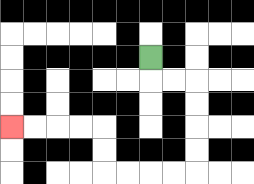{'start': '[6, 2]', 'end': '[0, 5]', 'path_directions': 'D,R,R,D,D,D,D,L,L,L,L,U,U,L,L,L,L', 'path_coordinates': '[[6, 2], [6, 3], [7, 3], [8, 3], [8, 4], [8, 5], [8, 6], [8, 7], [7, 7], [6, 7], [5, 7], [4, 7], [4, 6], [4, 5], [3, 5], [2, 5], [1, 5], [0, 5]]'}